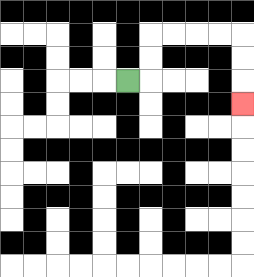{'start': '[5, 3]', 'end': '[10, 4]', 'path_directions': 'R,U,U,R,R,R,R,D,D,D', 'path_coordinates': '[[5, 3], [6, 3], [6, 2], [6, 1], [7, 1], [8, 1], [9, 1], [10, 1], [10, 2], [10, 3], [10, 4]]'}